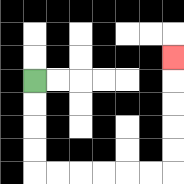{'start': '[1, 3]', 'end': '[7, 2]', 'path_directions': 'D,D,D,D,R,R,R,R,R,R,U,U,U,U,U', 'path_coordinates': '[[1, 3], [1, 4], [1, 5], [1, 6], [1, 7], [2, 7], [3, 7], [4, 7], [5, 7], [6, 7], [7, 7], [7, 6], [7, 5], [7, 4], [7, 3], [7, 2]]'}